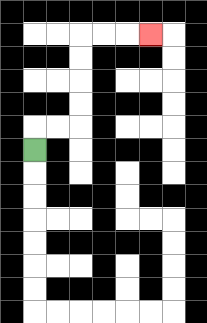{'start': '[1, 6]', 'end': '[6, 1]', 'path_directions': 'U,R,R,U,U,U,U,R,R,R', 'path_coordinates': '[[1, 6], [1, 5], [2, 5], [3, 5], [3, 4], [3, 3], [3, 2], [3, 1], [4, 1], [5, 1], [6, 1]]'}